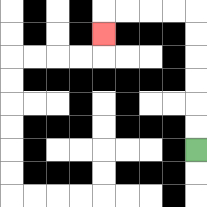{'start': '[8, 6]', 'end': '[4, 1]', 'path_directions': 'U,U,U,U,U,U,L,L,L,L,D', 'path_coordinates': '[[8, 6], [8, 5], [8, 4], [8, 3], [8, 2], [8, 1], [8, 0], [7, 0], [6, 0], [5, 0], [4, 0], [4, 1]]'}